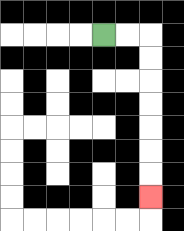{'start': '[4, 1]', 'end': '[6, 8]', 'path_directions': 'R,R,D,D,D,D,D,D,D', 'path_coordinates': '[[4, 1], [5, 1], [6, 1], [6, 2], [6, 3], [6, 4], [6, 5], [6, 6], [6, 7], [6, 8]]'}